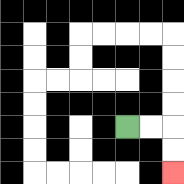{'start': '[5, 5]', 'end': '[7, 7]', 'path_directions': 'R,R,D,D', 'path_coordinates': '[[5, 5], [6, 5], [7, 5], [7, 6], [7, 7]]'}